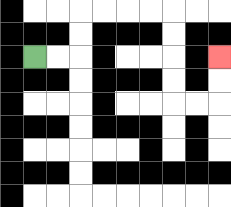{'start': '[1, 2]', 'end': '[9, 2]', 'path_directions': 'R,R,U,U,R,R,R,R,D,D,D,D,R,R,U,U', 'path_coordinates': '[[1, 2], [2, 2], [3, 2], [3, 1], [3, 0], [4, 0], [5, 0], [6, 0], [7, 0], [7, 1], [7, 2], [7, 3], [7, 4], [8, 4], [9, 4], [9, 3], [9, 2]]'}